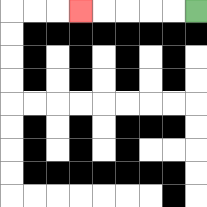{'start': '[8, 0]', 'end': '[3, 0]', 'path_directions': 'L,L,L,L,L', 'path_coordinates': '[[8, 0], [7, 0], [6, 0], [5, 0], [4, 0], [3, 0]]'}